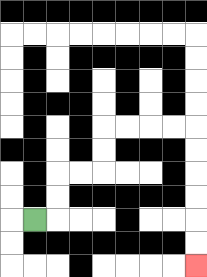{'start': '[1, 9]', 'end': '[8, 11]', 'path_directions': 'R,U,U,R,R,U,U,R,R,R,R,D,D,D,D,D,D', 'path_coordinates': '[[1, 9], [2, 9], [2, 8], [2, 7], [3, 7], [4, 7], [4, 6], [4, 5], [5, 5], [6, 5], [7, 5], [8, 5], [8, 6], [8, 7], [8, 8], [8, 9], [8, 10], [8, 11]]'}